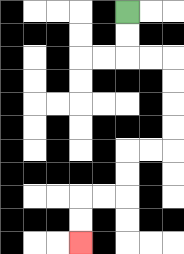{'start': '[5, 0]', 'end': '[3, 10]', 'path_directions': 'D,D,R,R,D,D,D,D,L,L,D,D,L,L,D,D', 'path_coordinates': '[[5, 0], [5, 1], [5, 2], [6, 2], [7, 2], [7, 3], [7, 4], [7, 5], [7, 6], [6, 6], [5, 6], [5, 7], [5, 8], [4, 8], [3, 8], [3, 9], [3, 10]]'}